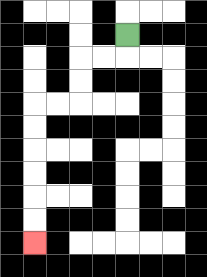{'start': '[5, 1]', 'end': '[1, 10]', 'path_directions': 'D,L,L,D,D,L,L,D,D,D,D,D,D', 'path_coordinates': '[[5, 1], [5, 2], [4, 2], [3, 2], [3, 3], [3, 4], [2, 4], [1, 4], [1, 5], [1, 6], [1, 7], [1, 8], [1, 9], [1, 10]]'}